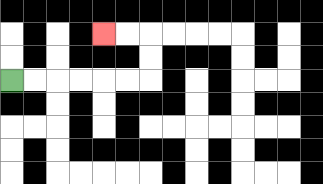{'start': '[0, 3]', 'end': '[4, 1]', 'path_directions': 'R,R,R,R,R,R,U,U,L,L', 'path_coordinates': '[[0, 3], [1, 3], [2, 3], [3, 3], [4, 3], [5, 3], [6, 3], [6, 2], [6, 1], [5, 1], [4, 1]]'}